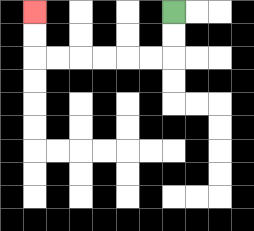{'start': '[7, 0]', 'end': '[1, 0]', 'path_directions': 'D,D,L,L,L,L,L,L,U,U', 'path_coordinates': '[[7, 0], [7, 1], [7, 2], [6, 2], [5, 2], [4, 2], [3, 2], [2, 2], [1, 2], [1, 1], [1, 0]]'}